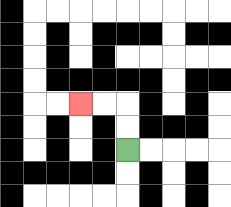{'start': '[5, 6]', 'end': '[3, 4]', 'path_directions': 'U,U,L,L', 'path_coordinates': '[[5, 6], [5, 5], [5, 4], [4, 4], [3, 4]]'}